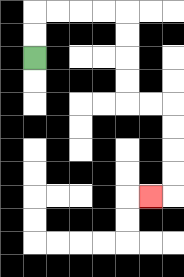{'start': '[1, 2]', 'end': '[6, 8]', 'path_directions': 'U,U,R,R,R,R,D,D,D,D,R,R,D,D,D,D,L', 'path_coordinates': '[[1, 2], [1, 1], [1, 0], [2, 0], [3, 0], [4, 0], [5, 0], [5, 1], [5, 2], [5, 3], [5, 4], [6, 4], [7, 4], [7, 5], [7, 6], [7, 7], [7, 8], [6, 8]]'}